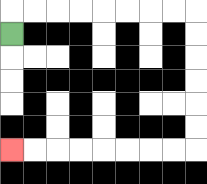{'start': '[0, 1]', 'end': '[0, 6]', 'path_directions': 'U,R,R,R,R,R,R,R,R,D,D,D,D,D,D,L,L,L,L,L,L,L,L', 'path_coordinates': '[[0, 1], [0, 0], [1, 0], [2, 0], [3, 0], [4, 0], [5, 0], [6, 0], [7, 0], [8, 0], [8, 1], [8, 2], [8, 3], [8, 4], [8, 5], [8, 6], [7, 6], [6, 6], [5, 6], [4, 6], [3, 6], [2, 6], [1, 6], [0, 6]]'}